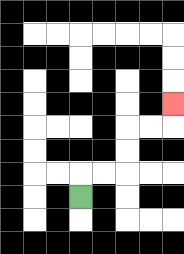{'start': '[3, 8]', 'end': '[7, 4]', 'path_directions': 'U,R,R,U,U,R,R,U', 'path_coordinates': '[[3, 8], [3, 7], [4, 7], [5, 7], [5, 6], [5, 5], [6, 5], [7, 5], [7, 4]]'}